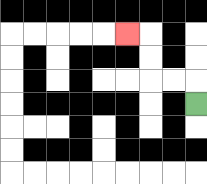{'start': '[8, 4]', 'end': '[5, 1]', 'path_directions': 'U,L,L,U,U,L', 'path_coordinates': '[[8, 4], [8, 3], [7, 3], [6, 3], [6, 2], [6, 1], [5, 1]]'}